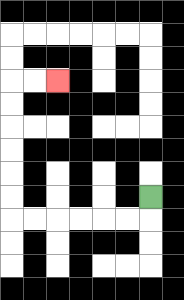{'start': '[6, 8]', 'end': '[2, 3]', 'path_directions': 'D,L,L,L,L,L,L,U,U,U,U,U,U,R,R', 'path_coordinates': '[[6, 8], [6, 9], [5, 9], [4, 9], [3, 9], [2, 9], [1, 9], [0, 9], [0, 8], [0, 7], [0, 6], [0, 5], [0, 4], [0, 3], [1, 3], [2, 3]]'}